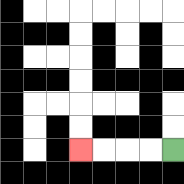{'start': '[7, 6]', 'end': '[3, 6]', 'path_directions': 'L,L,L,L', 'path_coordinates': '[[7, 6], [6, 6], [5, 6], [4, 6], [3, 6]]'}